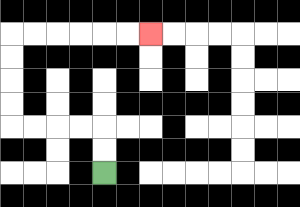{'start': '[4, 7]', 'end': '[6, 1]', 'path_directions': 'U,U,L,L,L,L,U,U,U,U,R,R,R,R,R,R', 'path_coordinates': '[[4, 7], [4, 6], [4, 5], [3, 5], [2, 5], [1, 5], [0, 5], [0, 4], [0, 3], [0, 2], [0, 1], [1, 1], [2, 1], [3, 1], [4, 1], [5, 1], [6, 1]]'}